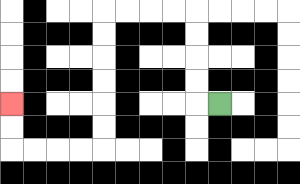{'start': '[9, 4]', 'end': '[0, 4]', 'path_directions': 'L,U,U,U,U,L,L,L,L,D,D,D,D,D,D,L,L,L,L,U,U', 'path_coordinates': '[[9, 4], [8, 4], [8, 3], [8, 2], [8, 1], [8, 0], [7, 0], [6, 0], [5, 0], [4, 0], [4, 1], [4, 2], [4, 3], [4, 4], [4, 5], [4, 6], [3, 6], [2, 6], [1, 6], [0, 6], [0, 5], [0, 4]]'}